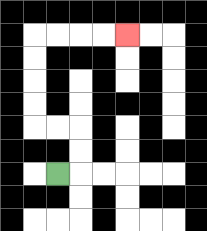{'start': '[2, 7]', 'end': '[5, 1]', 'path_directions': 'R,U,U,L,L,U,U,U,U,R,R,R,R', 'path_coordinates': '[[2, 7], [3, 7], [3, 6], [3, 5], [2, 5], [1, 5], [1, 4], [1, 3], [1, 2], [1, 1], [2, 1], [3, 1], [4, 1], [5, 1]]'}